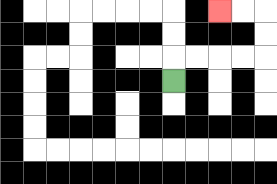{'start': '[7, 3]', 'end': '[9, 0]', 'path_directions': 'U,R,R,R,R,U,U,L,L', 'path_coordinates': '[[7, 3], [7, 2], [8, 2], [9, 2], [10, 2], [11, 2], [11, 1], [11, 0], [10, 0], [9, 0]]'}